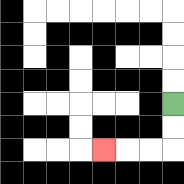{'start': '[7, 4]', 'end': '[4, 6]', 'path_directions': 'D,D,L,L,L', 'path_coordinates': '[[7, 4], [7, 5], [7, 6], [6, 6], [5, 6], [4, 6]]'}